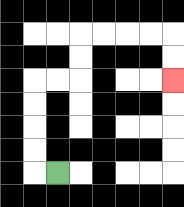{'start': '[2, 7]', 'end': '[7, 3]', 'path_directions': 'L,U,U,U,U,R,R,U,U,R,R,R,R,D,D', 'path_coordinates': '[[2, 7], [1, 7], [1, 6], [1, 5], [1, 4], [1, 3], [2, 3], [3, 3], [3, 2], [3, 1], [4, 1], [5, 1], [6, 1], [7, 1], [7, 2], [7, 3]]'}